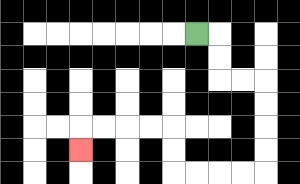{'start': '[8, 1]', 'end': '[3, 6]', 'path_directions': 'R,D,D,R,R,D,D,D,D,L,L,L,L,U,U,L,L,L,L,D', 'path_coordinates': '[[8, 1], [9, 1], [9, 2], [9, 3], [10, 3], [11, 3], [11, 4], [11, 5], [11, 6], [11, 7], [10, 7], [9, 7], [8, 7], [7, 7], [7, 6], [7, 5], [6, 5], [5, 5], [4, 5], [3, 5], [3, 6]]'}